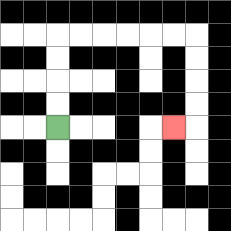{'start': '[2, 5]', 'end': '[7, 5]', 'path_directions': 'U,U,U,U,R,R,R,R,R,R,D,D,D,D,L', 'path_coordinates': '[[2, 5], [2, 4], [2, 3], [2, 2], [2, 1], [3, 1], [4, 1], [5, 1], [6, 1], [7, 1], [8, 1], [8, 2], [8, 3], [8, 4], [8, 5], [7, 5]]'}